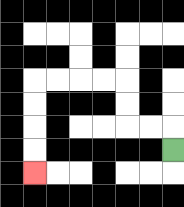{'start': '[7, 6]', 'end': '[1, 7]', 'path_directions': 'U,L,L,U,U,L,L,L,L,D,D,D,D', 'path_coordinates': '[[7, 6], [7, 5], [6, 5], [5, 5], [5, 4], [5, 3], [4, 3], [3, 3], [2, 3], [1, 3], [1, 4], [1, 5], [1, 6], [1, 7]]'}